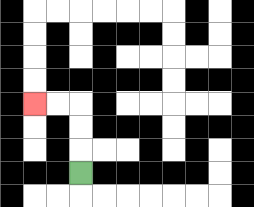{'start': '[3, 7]', 'end': '[1, 4]', 'path_directions': 'U,U,U,L,L', 'path_coordinates': '[[3, 7], [3, 6], [3, 5], [3, 4], [2, 4], [1, 4]]'}